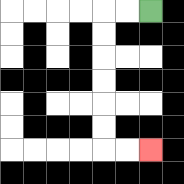{'start': '[6, 0]', 'end': '[6, 6]', 'path_directions': 'L,L,D,D,D,D,D,D,R,R', 'path_coordinates': '[[6, 0], [5, 0], [4, 0], [4, 1], [4, 2], [4, 3], [4, 4], [4, 5], [4, 6], [5, 6], [6, 6]]'}